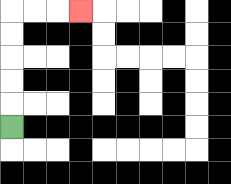{'start': '[0, 5]', 'end': '[3, 0]', 'path_directions': 'U,U,U,U,U,R,R,R', 'path_coordinates': '[[0, 5], [0, 4], [0, 3], [0, 2], [0, 1], [0, 0], [1, 0], [2, 0], [3, 0]]'}